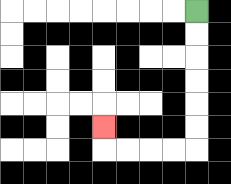{'start': '[8, 0]', 'end': '[4, 5]', 'path_directions': 'D,D,D,D,D,D,L,L,L,L,U', 'path_coordinates': '[[8, 0], [8, 1], [8, 2], [8, 3], [8, 4], [8, 5], [8, 6], [7, 6], [6, 6], [5, 6], [4, 6], [4, 5]]'}